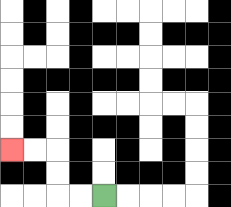{'start': '[4, 8]', 'end': '[0, 6]', 'path_directions': 'L,L,U,U,L,L', 'path_coordinates': '[[4, 8], [3, 8], [2, 8], [2, 7], [2, 6], [1, 6], [0, 6]]'}